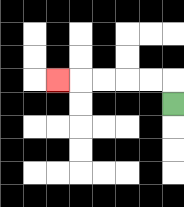{'start': '[7, 4]', 'end': '[2, 3]', 'path_directions': 'U,L,L,L,L,L', 'path_coordinates': '[[7, 4], [7, 3], [6, 3], [5, 3], [4, 3], [3, 3], [2, 3]]'}